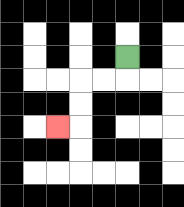{'start': '[5, 2]', 'end': '[2, 5]', 'path_directions': 'D,L,L,D,D,L', 'path_coordinates': '[[5, 2], [5, 3], [4, 3], [3, 3], [3, 4], [3, 5], [2, 5]]'}